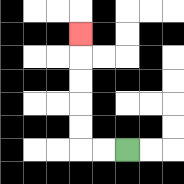{'start': '[5, 6]', 'end': '[3, 1]', 'path_directions': 'L,L,U,U,U,U,U', 'path_coordinates': '[[5, 6], [4, 6], [3, 6], [3, 5], [3, 4], [3, 3], [3, 2], [3, 1]]'}